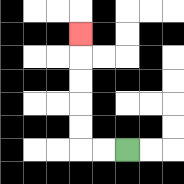{'start': '[5, 6]', 'end': '[3, 1]', 'path_directions': 'L,L,U,U,U,U,U', 'path_coordinates': '[[5, 6], [4, 6], [3, 6], [3, 5], [3, 4], [3, 3], [3, 2], [3, 1]]'}